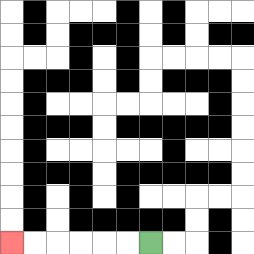{'start': '[6, 10]', 'end': '[0, 10]', 'path_directions': 'L,L,L,L,L,L', 'path_coordinates': '[[6, 10], [5, 10], [4, 10], [3, 10], [2, 10], [1, 10], [0, 10]]'}